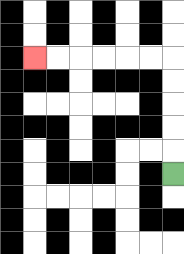{'start': '[7, 7]', 'end': '[1, 2]', 'path_directions': 'U,U,U,U,U,L,L,L,L,L,L', 'path_coordinates': '[[7, 7], [7, 6], [7, 5], [7, 4], [7, 3], [7, 2], [6, 2], [5, 2], [4, 2], [3, 2], [2, 2], [1, 2]]'}